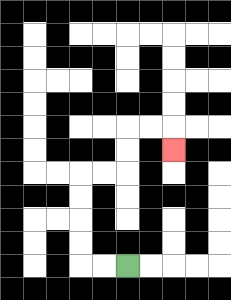{'start': '[5, 11]', 'end': '[7, 6]', 'path_directions': 'L,L,U,U,U,U,R,R,U,U,R,R,D', 'path_coordinates': '[[5, 11], [4, 11], [3, 11], [3, 10], [3, 9], [3, 8], [3, 7], [4, 7], [5, 7], [5, 6], [5, 5], [6, 5], [7, 5], [7, 6]]'}